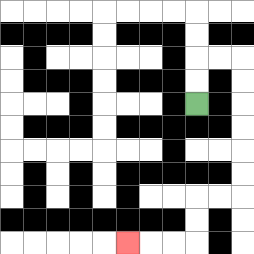{'start': '[8, 4]', 'end': '[5, 10]', 'path_directions': 'U,U,R,R,D,D,D,D,D,D,L,L,D,D,L,L,L', 'path_coordinates': '[[8, 4], [8, 3], [8, 2], [9, 2], [10, 2], [10, 3], [10, 4], [10, 5], [10, 6], [10, 7], [10, 8], [9, 8], [8, 8], [8, 9], [8, 10], [7, 10], [6, 10], [5, 10]]'}